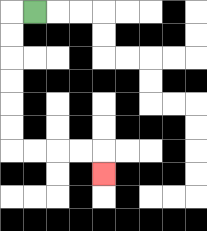{'start': '[1, 0]', 'end': '[4, 7]', 'path_directions': 'L,D,D,D,D,D,D,R,R,R,R,D', 'path_coordinates': '[[1, 0], [0, 0], [0, 1], [0, 2], [0, 3], [0, 4], [0, 5], [0, 6], [1, 6], [2, 6], [3, 6], [4, 6], [4, 7]]'}